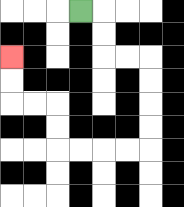{'start': '[3, 0]', 'end': '[0, 2]', 'path_directions': 'R,D,D,R,R,D,D,D,D,L,L,L,L,U,U,L,L,U,U', 'path_coordinates': '[[3, 0], [4, 0], [4, 1], [4, 2], [5, 2], [6, 2], [6, 3], [6, 4], [6, 5], [6, 6], [5, 6], [4, 6], [3, 6], [2, 6], [2, 5], [2, 4], [1, 4], [0, 4], [0, 3], [0, 2]]'}